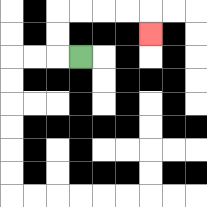{'start': '[3, 2]', 'end': '[6, 1]', 'path_directions': 'L,U,U,R,R,R,R,D', 'path_coordinates': '[[3, 2], [2, 2], [2, 1], [2, 0], [3, 0], [4, 0], [5, 0], [6, 0], [6, 1]]'}